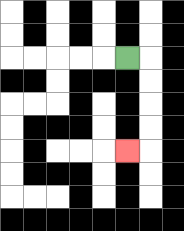{'start': '[5, 2]', 'end': '[5, 6]', 'path_directions': 'R,D,D,D,D,L', 'path_coordinates': '[[5, 2], [6, 2], [6, 3], [6, 4], [6, 5], [6, 6], [5, 6]]'}